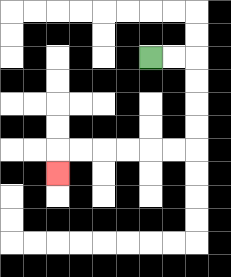{'start': '[6, 2]', 'end': '[2, 7]', 'path_directions': 'R,R,D,D,D,D,L,L,L,L,L,L,D', 'path_coordinates': '[[6, 2], [7, 2], [8, 2], [8, 3], [8, 4], [8, 5], [8, 6], [7, 6], [6, 6], [5, 6], [4, 6], [3, 6], [2, 6], [2, 7]]'}